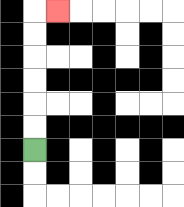{'start': '[1, 6]', 'end': '[2, 0]', 'path_directions': 'U,U,U,U,U,U,R', 'path_coordinates': '[[1, 6], [1, 5], [1, 4], [1, 3], [1, 2], [1, 1], [1, 0], [2, 0]]'}